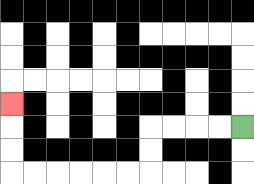{'start': '[10, 5]', 'end': '[0, 4]', 'path_directions': 'L,L,L,L,D,D,L,L,L,L,L,L,U,U,U', 'path_coordinates': '[[10, 5], [9, 5], [8, 5], [7, 5], [6, 5], [6, 6], [6, 7], [5, 7], [4, 7], [3, 7], [2, 7], [1, 7], [0, 7], [0, 6], [0, 5], [0, 4]]'}